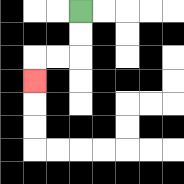{'start': '[3, 0]', 'end': '[1, 3]', 'path_directions': 'D,D,L,L,D', 'path_coordinates': '[[3, 0], [3, 1], [3, 2], [2, 2], [1, 2], [1, 3]]'}